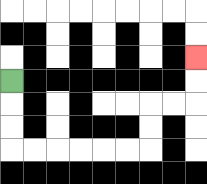{'start': '[0, 3]', 'end': '[8, 2]', 'path_directions': 'D,D,D,R,R,R,R,R,R,U,U,R,R,U,U', 'path_coordinates': '[[0, 3], [0, 4], [0, 5], [0, 6], [1, 6], [2, 6], [3, 6], [4, 6], [5, 6], [6, 6], [6, 5], [6, 4], [7, 4], [8, 4], [8, 3], [8, 2]]'}